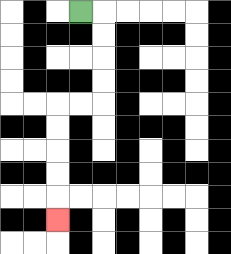{'start': '[3, 0]', 'end': '[2, 9]', 'path_directions': 'R,D,D,D,D,L,L,D,D,D,D,D', 'path_coordinates': '[[3, 0], [4, 0], [4, 1], [4, 2], [4, 3], [4, 4], [3, 4], [2, 4], [2, 5], [2, 6], [2, 7], [2, 8], [2, 9]]'}